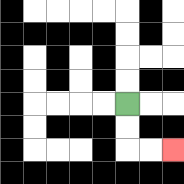{'start': '[5, 4]', 'end': '[7, 6]', 'path_directions': 'D,D,R,R', 'path_coordinates': '[[5, 4], [5, 5], [5, 6], [6, 6], [7, 6]]'}